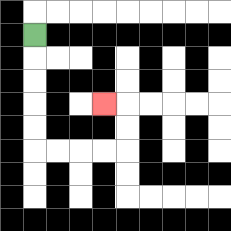{'start': '[1, 1]', 'end': '[4, 4]', 'path_directions': 'D,D,D,D,D,R,R,R,R,U,U,L', 'path_coordinates': '[[1, 1], [1, 2], [1, 3], [1, 4], [1, 5], [1, 6], [2, 6], [3, 6], [4, 6], [5, 6], [5, 5], [5, 4], [4, 4]]'}